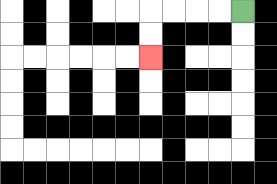{'start': '[10, 0]', 'end': '[6, 2]', 'path_directions': 'L,L,L,L,D,D', 'path_coordinates': '[[10, 0], [9, 0], [8, 0], [7, 0], [6, 0], [6, 1], [6, 2]]'}